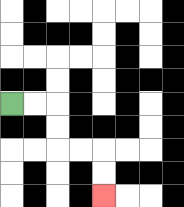{'start': '[0, 4]', 'end': '[4, 8]', 'path_directions': 'R,R,D,D,R,R,D,D', 'path_coordinates': '[[0, 4], [1, 4], [2, 4], [2, 5], [2, 6], [3, 6], [4, 6], [4, 7], [4, 8]]'}